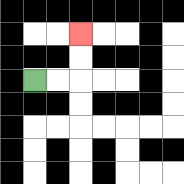{'start': '[1, 3]', 'end': '[3, 1]', 'path_directions': 'R,R,U,U', 'path_coordinates': '[[1, 3], [2, 3], [3, 3], [3, 2], [3, 1]]'}